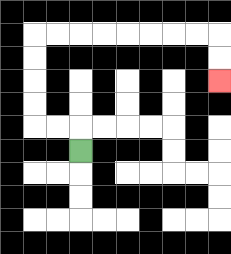{'start': '[3, 6]', 'end': '[9, 3]', 'path_directions': 'U,L,L,U,U,U,U,R,R,R,R,R,R,R,R,D,D', 'path_coordinates': '[[3, 6], [3, 5], [2, 5], [1, 5], [1, 4], [1, 3], [1, 2], [1, 1], [2, 1], [3, 1], [4, 1], [5, 1], [6, 1], [7, 1], [8, 1], [9, 1], [9, 2], [9, 3]]'}